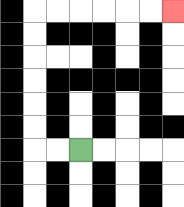{'start': '[3, 6]', 'end': '[7, 0]', 'path_directions': 'L,L,U,U,U,U,U,U,R,R,R,R,R,R', 'path_coordinates': '[[3, 6], [2, 6], [1, 6], [1, 5], [1, 4], [1, 3], [1, 2], [1, 1], [1, 0], [2, 0], [3, 0], [4, 0], [5, 0], [6, 0], [7, 0]]'}